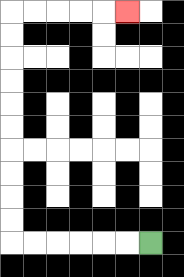{'start': '[6, 10]', 'end': '[5, 0]', 'path_directions': 'L,L,L,L,L,L,U,U,U,U,U,U,U,U,U,U,R,R,R,R,R', 'path_coordinates': '[[6, 10], [5, 10], [4, 10], [3, 10], [2, 10], [1, 10], [0, 10], [0, 9], [0, 8], [0, 7], [0, 6], [0, 5], [0, 4], [0, 3], [0, 2], [0, 1], [0, 0], [1, 0], [2, 0], [3, 0], [4, 0], [5, 0]]'}